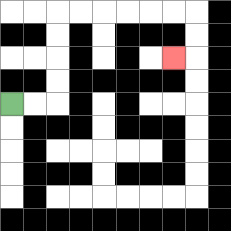{'start': '[0, 4]', 'end': '[7, 2]', 'path_directions': 'R,R,U,U,U,U,R,R,R,R,R,R,D,D,L', 'path_coordinates': '[[0, 4], [1, 4], [2, 4], [2, 3], [2, 2], [2, 1], [2, 0], [3, 0], [4, 0], [5, 0], [6, 0], [7, 0], [8, 0], [8, 1], [8, 2], [7, 2]]'}